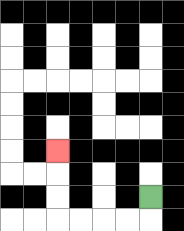{'start': '[6, 8]', 'end': '[2, 6]', 'path_directions': 'D,L,L,L,L,U,U,U', 'path_coordinates': '[[6, 8], [6, 9], [5, 9], [4, 9], [3, 9], [2, 9], [2, 8], [2, 7], [2, 6]]'}